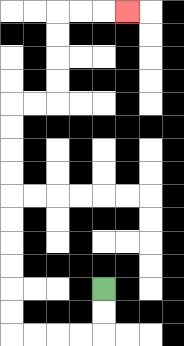{'start': '[4, 12]', 'end': '[5, 0]', 'path_directions': 'D,D,L,L,L,L,U,U,U,U,U,U,U,U,U,U,R,R,U,U,U,U,R,R,R', 'path_coordinates': '[[4, 12], [4, 13], [4, 14], [3, 14], [2, 14], [1, 14], [0, 14], [0, 13], [0, 12], [0, 11], [0, 10], [0, 9], [0, 8], [0, 7], [0, 6], [0, 5], [0, 4], [1, 4], [2, 4], [2, 3], [2, 2], [2, 1], [2, 0], [3, 0], [4, 0], [5, 0]]'}